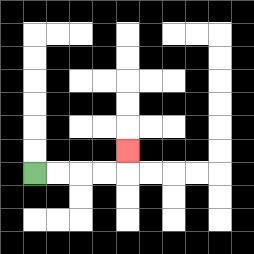{'start': '[1, 7]', 'end': '[5, 6]', 'path_directions': 'R,R,R,R,U', 'path_coordinates': '[[1, 7], [2, 7], [3, 7], [4, 7], [5, 7], [5, 6]]'}